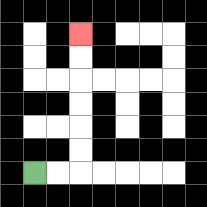{'start': '[1, 7]', 'end': '[3, 1]', 'path_directions': 'R,R,U,U,U,U,U,U', 'path_coordinates': '[[1, 7], [2, 7], [3, 7], [3, 6], [3, 5], [3, 4], [3, 3], [3, 2], [3, 1]]'}